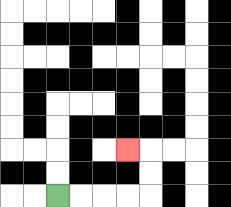{'start': '[2, 8]', 'end': '[5, 6]', 'path_directions': 'R,R,R,R,U,U,L', 'path_coordinates': '[[2, 8], [3, 8], [4, 8], [5, 8], [6, 8], [6, 7], [6, 6], [5, 6]]'}